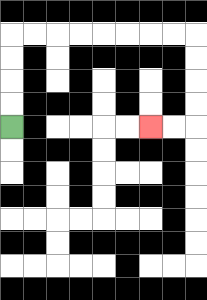{'start': '[0, 5]', 'end': '[6, 5]', 'path_directions': 'U,U,U,U,R,R,R,R,R,R,R,R,D,D,D,D,L,L', 'path_coordinates': '[[0, 5], [0, 4], [0, 3], [0, 2], [0, 1], [1, 1], [2, 1], [3, 1], [4, 1], [5, 1], [6, 1], [7, 1], [8, 1], [8, 2], [8, 3], [8, 4], [8, 5], [7, 5], [6, 5]]'}